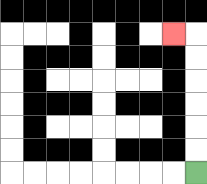{'start': '[8, 7]', 'end': '[7, 1]', 'path_directions': 'U,U,U,U,U,U,L', 'path_coordinates': '[[8, 7], [8, 6], [8, 5], [8, 4], [8, 3], [8, 2], [8, 1], [7, 1]]'}